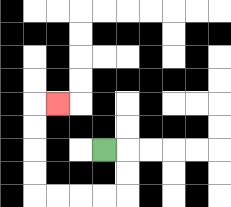{'start': '[4, 6]', 'end': '[2, 4]', 'path_directions': 'R,D,D,L,L,L,L,U,U,U,U,R', 'path_coordinates': '[[4, 6], [5, 6], [5, 7], [5, 8], [4, 8], [3, 8], [2, 8], [1, 8], [1, 7], [1, 6], [1, 5], [1, 4], [2, 4]]'}